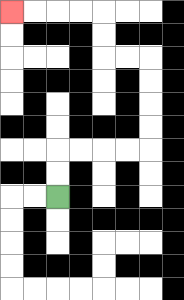{'start': '[2, 8]', 'end': '[0, 0]', 'path_directions': 'U,U,R,R,R,R,U,U,U,U,L,L,U,U,L,L,L,L', 'path_coordinates': '[[2, 8], [2, 7], [2, 6], [3, 6], [4, 6], [5, 6], [6, 6], [6, 5], [6, 4], [6, 3], [6, 2], [5, 2], [4, 2], [4, 1], [4, 0], [3, 0], [2, 0], [1, 0], [0, 0]]'}